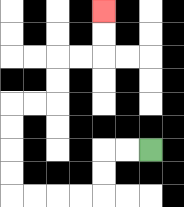{'start': '[6, 6]', 'end': '[4, 0]', 'path_directions': 'L,L,D,D,L,L,L,L,U,U,U,U,R,R,U,U,R,R,U,U', 'path_coordinates': '[[6, 6], [5, 6], [4, 6], [4, 7], [4, 8], [3, 8], [2, 8], [1, 8], [0, 8], [0, 7], [0, 6], [0, 5], [0, 4], [1, 4], [2, 4], [2, 3], [2, 2], [3, 2], [4, 2], [4, 1], [4, 0]]'}